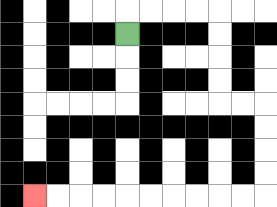{'start': '[5, 1]', 'end': '[1, 8]', 'path_directions': 'U,R,R,R,R,D,D,D,D,R,R,D,D,D,D,L,L,L,L,L,L,L,L,L,L', 'path_coordinates': '[[5, 1], [5, 0], [6, 0], [7, 0], [8, 0], [9, 0], [9, 1], [9, 2], [9, 3], [9, 4], [10, 4], [11, 4], [11, 5], [11, 6], [11, 7], [11, 8], [10, 8], [9, 8], [8, 8], [7, 8], [6, 8], [5, 8], [4, 8], [3, 8], [2, 8], [1, 8]]'}